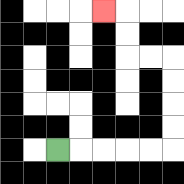{'start': '[2, 6]', 'end': '[4, 0]', 'path_directions': 'R,R,R,R,R,U,U,U,U,L,L,U,U,L', 'path_coordinates': '[[2, 6], [3, 6], [4, 6], [5, 6], [6, 6], [7, 6], [7, 5], [7, 4], [7, 3], [7, 2], [6, 2], [5, 2], [5, 1], [5, 0], [4, 0]]'}